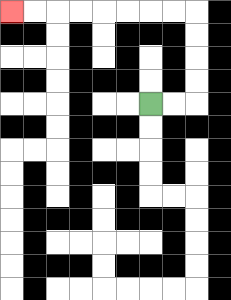{'start': '[6, 4]', 'end': '[0, 0]', 'path_directions': 'R,R,U,U,U,U,L,L,L,L,L,L,L,L', 'path_coordinates': '[[6, 4], [7, 4], [8, 4], [8, 3], [8, 2], [8, 1], [8, 0], [7, 0], [6, 0], [5, 0], [4, 0], [3, 0], [2, 0], [1, 0], [0, 0]]'}